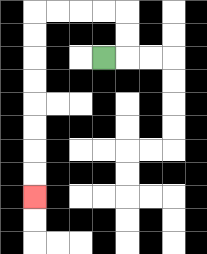{'start': '[4, 2]', 'end': '[1, 8]', 'path_directions': 'R,U,U,L,L,L,L,D,D,D,D,D,D,D,D', 'path_coordinates': '[[4, 2], [5, 2], [5, 1], [5, 0], [4, 0], [3, 0], [2, 0], [1, 0], [1, 1], [1, 2], [1, 3], [1, 4], [1, 5], [1, 6], [1, 7], [1, 8]]'}